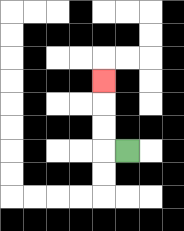{'start': '[5, 6]', 'end': '[4, 3]', 'path_directions': 'L,U,U,U', 'path_coordinates': '[[5, 6], [4, 6], [4, 5], [4, 4], [4, 3]]'}